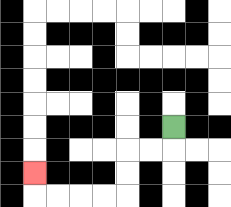{'start': '[7, 5]', 'end': '[1, 7]', 'path_directions': 'D,L,L,D,D,L,L,L,L,U', 'path_coordinates': '[[7, 5], [7, 6], [6, 6], [5, 6], [5, 7], [5, 8], [4, 8], [3, 8], [2, 8], [1, 8], [1, 7]]'}